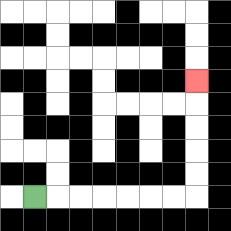{'start': '[1, 8]', 'end': '[8, 3]', 'path_directions': 'R,R,R,R,R,R,R,U,U,U,U,U', 'path_coordinates': '[[1, 8], [2, 8], [3, 8], [4, 8], [5, 8], [6, 8], [7, 8], [8, 8], [8, 7], [8, 6], [8, 5], [8, 4], [8, 3]]'}